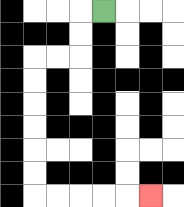{'start': '[4, 0]', 'end': '[6, 8]', 'path_directions': 'L,D,D,L,L,D,D,D,D,D,D,R,R,R,R,R', 'path_coordinates': '[[4, 0], [3, 0], [3, 1], [3, 2], [2, 2], [1, 2], [1, 3], [1, 4], [1, 5], [1, 6], [1, 7], [1, 8], [2, 8], [3, 8], [4, 8], [5, 8], [6, 8]]'}